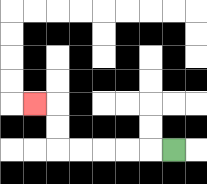{'start': '[7, 6]', 'end': '[1, 4]', 'path_directions': 'L,L,L,L,L,U,U,L', 'path_coordinates': '[[7, 6], [6, 6], [5, 6], [4, 6], [3, 6], [2, 6], [2, 5], [2, 4], [1, 4]]'}